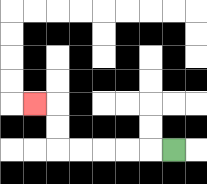{'start': '[7, 6]', 'end': '[1, 4]', 'path_directions': 'L,L,L,L,L,U,U,L', 'path_coordinates': '[[7, 6], [6, 6], [5, 6], [4, 6], [3, 6], [2, 6], [2, 5], [2, 4], [1, 4]]'}